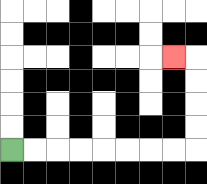{'start': '[0, 6]', 'end': '[7, 2]', 'path_directions': 'R,R,R,R,R,R,R,R,U,U,U,U,L', 'path_coordinates': '[[0, 6], [1, 6], [2, 6], [3, 6], [4, 6], [5, 6], [6, 6], [7, 6], [8, 6], [8, 5], [8, 4], [8, 3], [8, 2], [7, 2]]'}